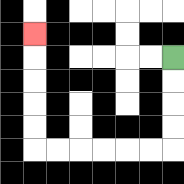{'start': '[7, 2]', 'end': '[1, 1]', 'path_directions': 'D,D,D,D,L,L,L,L,L,L,U,U,U,U,U', 'path_coordinates': '[[7, 2], [7, 3], [7, 4], [7, 5], [7, 6], [6, 6], [5, 6], [4, 6], [3, 6], [2, 6], [1, 6], [1, 5], [1, 4], [1, 3], [1, 2], [1, 1]]'}